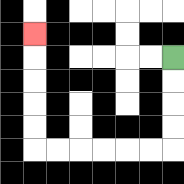{'start': '[7, 2]', 'end': '[1, 1]', 'path_directions': 'D,D,D,D,L,L,L,L,L,L,U,U,U,U,U', 'path_coordinates': '[[7, 2], [7, 3], [7, 4], [7, 5], [7, 6], [6, 6], [5, 6], [4, 6], [3, 6], [2, 6], [1, 6], [1, 5], [1, 4], [1, 3], [1, 2], [1, 1]]'}